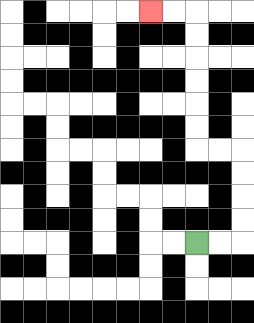{'start': '[8, 10]', 'end': '[6, 0]', 'path_directions': 'R,R,U,U,U,U,L,L,U,U,U,U,U,U,L,L', 'path_coordinates': '[[8, 10], [9, 10], [10, 10], [10, 9], [10, 8], [10, 7], [10, 6], [9, 6], [8, 6], [8, 5], [8, 4], [8, 3], [8, 2], [8, 1], [8, 0], [7, 0], [6, 0]]'}